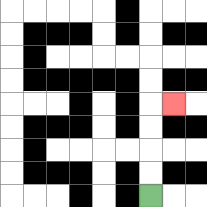{'start': '[6, 8]', 'end': '[7, 4]', 'path_directions': 'U,U,U,U,R', 'path_coordinates': '[[6, 8], [6, 7], [6, 6], [6, 5], [6, 4], [7, 4]]'}